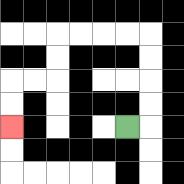{'start': '[5, 5]', 'end': '[0, 5]', 'path_directions': 'R,U,U,U,U,L,L,L,L,D,D,L,L,D,D', 'path_coordinates': '[[5, 5], [6, 5], [6, 4], [6, 3], [6, 2], [6, 1], [5, 1], [4, 1], [3, 1], [2, 1], [2, 2], [2, 3], [1, 3], [0, 3], [0, 4], [0, 5]]'}